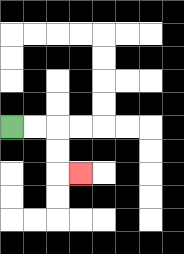{'start': '[0, 5]', 'end': '[3, 7]', 'path_directions': 'R,R,D,D,R', 'path_coordinates': '[[0, 5], [1, 5], [2, 5], [2, 6], [2, 7], [3, 7]]'}